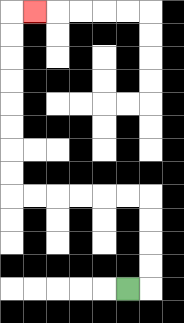{'start': '[5, 12]', 'end': '[1, 0]', 'path_directions': 'R,U,U,U,U,L,L,L,L,L,L,U,U,U,U,U,U,U,U,R', 'path_coordinates': '[[5, 12], [6, 12], [6, 11], [6, 10], [6, 9], [6, 8], [5, 8], [4, 8], [3, 8], [2, 8], [1, 8], [0, 8], [0, 7], [0, 6], [0, 5], [0, 4], [0, 3], [0, 2], [0, 1], [0, 0], [1, 0]]'}